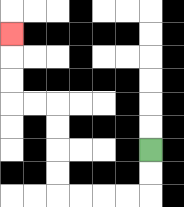{'start': '[6, 6]', 'end': '[0, 1]', 'path_directions': 'D,D,L,L,L,L,U,U,U,U,L,L,U,U,U', 'path_coordinates': '[[6, 6], [6, 7], [6, 8], [5, 8], [4, 8], [3, 8], [2, 8], [2, 7], [2, 6], [2, 5], [2, 4], [1, 4], [0, 4], [0, 3], [0, 2], [0, 1]]'}